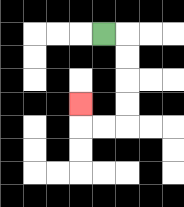{'start': '[4, 1]', 'end': '[3, 4]', 'path_directions': 'R,D,D,D,D,L,L,U', 'path_coordinates': '[[4, 1], [5, 1], [5, 2], [5, 3], [5, 4], [5, 5], [4, 5], [3, 5], [3, 4]]'}